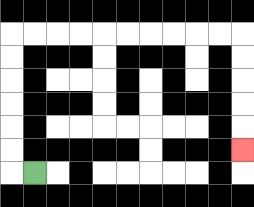{'start': '[1, 7]', 'end': '[10, 6]', 'path_directions': 'L,U,U,U,U,U,U,R,R,R,R,R,R,R,R,R,R,D,D,D,D,D', 'path_coordinates': '[[1, 7], [0, 7], [0, 6], [0, 5], [0, 4], [0, 3], [0, 2], [0, 1], [1, 1], [2, 1], [3, 1], [4, 1], [5, 1], [6, 1], [7, 1], [8, 1], [9, 1], [10, 1], [10, 2], [10, 3], [10, 4], [10, 5], [10, 6]]'}